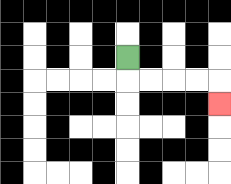{'start': '[5, 2]', 'end': '[9, 4]', 'path_directions': 'D,R,R,R,R,D', 'path_coordinates': '[[5, 2], [5, 3], [6, 3], [7, 3], [8, 3], [9, 3], [9, 4]]'}